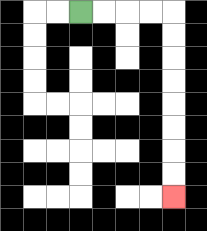{'start': '[3, 0]', 'end': '[7, 8]', 'path_directions': 'R,R,R,R,D,D,D,D,D,D,D,D', 'path_coordinates': '[[3, 0], [4, 0], [5, 0], [6, 0], [7, 0], [7, 1], [7, 2], [7, 3], [7, 4], [7, 5], [7, 6], [7, 7], [7, 8]]'}